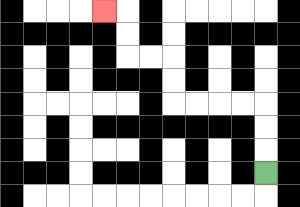{'start': '[11, 7]', 'end': '[4, 0]', 'path_directions': 'U,U,U,L,L,L,L,U,U,L,L,U,U,L', 'path_coordinates': '[[11, 7], [11, 6], [11, 5], [11, 4], [10, 4], [9, 4], [8, 4], [7, 4], [7, 3], [7, 2], [6, 2], [5, 2], [5, 1], [5, 0], [4, 0]]'}